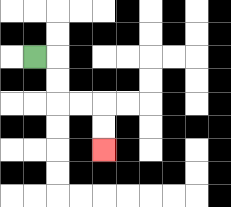{'start': '[1, 2]', 'end': '[4, 6]', 'path_directions': 'R,D,D,R,R,D,D', 'path_coordinates': '[[1, 2], [2, 2], [2, 3], [2, 4], [3, 4], [4, 4], [4, 5], [4, 6]]'}